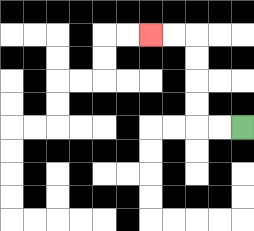{'start': '[10, 5]', 'end': '[6, 1]', 'path_directions': 'L,L,U,U,U,U,L,L', 'path_coordinates': '[[10, 5], [9, 5], [8, 5], [8, 4], [8, 3], [8, 2], [8, 1], [7, 1], [6, 1]]'}